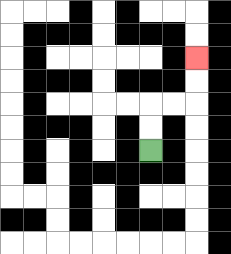{'start': '[6, 6]', 'end': '[8, 2]', 'path_directions': 'U,U,R,R,U,U', 'path_coordinates': '[[6, 6], [6, 5], [6, 4], [7, 4], [8, 4], [8, 3], [8, 2]]'}